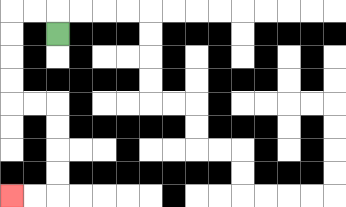{'start': '[2, 1]', 'end': '[0, 8]', 'path_directions': 'U,L,L,D,D,D,D,R,R,D,D,D,D,L,L', 'path_coordinates': '[[2, 1], [2, 0], [1, 0], [0, 0], [0, 1], [0, 2], [0, 3], [0, 4], [1, 4], [2, 4], [2, 5], [2, 6], [2, 7], [2, 8], [1, 8], [0, 8]]'}